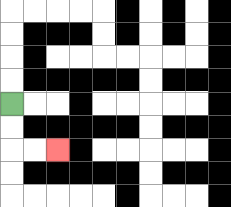{'start': '[0, 4]', 'end': '[2, 6]', 'path_directions': 'D,D,R,R', 'path_coordinates': '[[0, 4], [0, 5], [0, 6], [1, 6], [2, 6]]'}